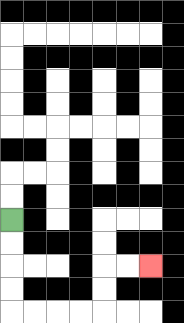{'start': '[0, 9]', 'end': '[6, 11]', 'path_directions': 'D,D,D,D,R,R,R,R,U,U,R,R', 'path_coordinates': '[[0, 9], [0, 10], [0, 11], [0, 12], [0, 13], [1, 13], [2, 13], [3, 13], [4, 13], [4, 12], [4, 11], [5, 11], [6, 11]]'}